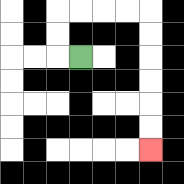{'start': '[3, 2]', 'end': '[6, 6]', 'path_directions': 'L,U,U,R,R,R,R,D,D,D,D,D,D', 'path_coordinates': '[[3, 2], [2, 2], [2, 1], [2, 0], [3, 0], [4, 0], [5, 0], [6, 0], [6, 1], [6, 2], [6, 3], [6, 4], [6, 5], [6, 6]]'}